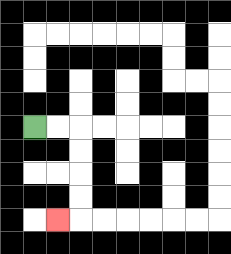{'start': '[1, 5]', 'end': '[2, 9]', 'path_directions': 'R,R,D,D,D,D,L', 'path_coordinates': '[[1, 5], [2, 5], [3, 5], [3, 6], [3, 7], [3, 8], [3, 9], [2, 9]]'}